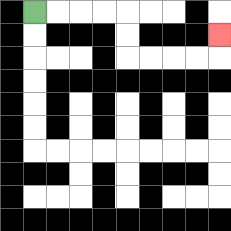{'start': '[1, 0]', 'end': '[9, 1]', 'path_directions': 'R,R,R,R,D,D,R,R,R,R,U', 'path_coordinates': '[[1, 0], [2, 0], [3, 0], [4, 0], [5, 0], [5, 1], [5, 2], [6, 2], [7, 2], [8, 2], [9, 2], [9, 1]]'}